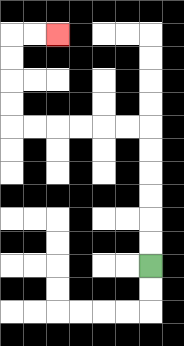{'start': '[6, 11]', 'end': '[2, 1]', 'path_directions': 'U,U,U,U,U,U,L,L,L,L,L,L,U,U,U,U,R,R', 'path_coordinates': '[[6, 11], [6, 10], [6, 9], [6, 8], [6, 7], [6, 6], [6, 5], [5, 5], [4, 5], [3, 5], [2, 5], [1, 5], [0, 5], [0, 4], [0, 3], [0, 2], [0, 1], [1, 1], [2, 1]]'}